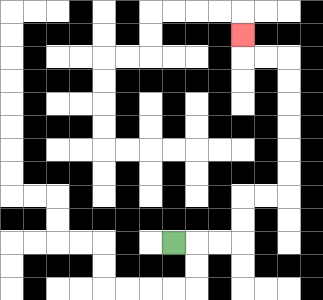{'start': '[7, 10]', 'end': '[10, 1]', 'path_directions': 'R,R,R,U,U,R,R,U,U,U,U,U,U,L,L,U', 'path_coordinates': '[[7, 10], [8, 10], [9, 10], [10, 10], [10, 9], [10, 8], [11, 8], [12, 8], [12, 7], [12, 6], [12, 5], [12, 4], [12, 3], [12, 2], [11, 2], [10, 2], [10, 1]]'}